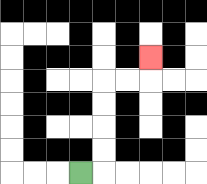{'start': '[3, 7]', 'end': '[6, 2]', 'path_directions': 'R,U,U,U,U,R,R,U', 'path_coordinates': '[[3, 7], [4, 7], [4, 6], [4, 5], [4, 4], [4, 3], [5, 3], [6, 3], [6, 2]]'}